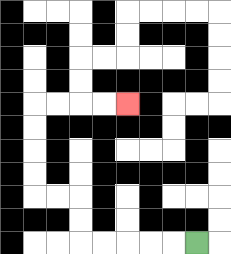{'start': '[8, 10]', 'end': '[5, 4]', 'path_directions': 'L,L,L,L,L,U,U,L,L,U,U,U,U,R,R,R,R', 'path_coordinates': '[[8, 10], [7, 10], [6, 10], [5, 10], [4, 10], [3, 10], [3, 9], [3, 8], [2, 8], [1, 8], [1, 7], [1, 6], [1, 5], [1, 4], [2, 4], [3, 4], [4, 4], [5, 4]]'}